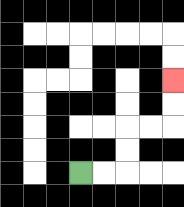{'start': '[3, 7]', 'end': '[7, 3]', 'path_directions': 'R,R,U,U,R,R,U,U', 'path_coordinates': '[[3, 7], [4, 7], [5, 7], [5, 6], [5, 5], [6, 5], [7, 5], [7, 4], [7, 3]]'}